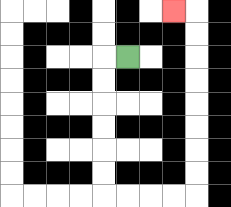{'start': '[5, 2]', 'end': '[7, 0]', 'path_directions': 'L,D,D,D,D,D,D,R,R,R,R,U,U,U,U,U,U,U,U,L', 'path_coordinates': '[[5, 2], [4, 2], [4, 3], [4, 4], [4, 5], [4, 6], [4, 7], [4, 8], [5, 8], [6, 8], [7, 8], [8, 8], [8, 7], [8, 6], [8, 5], [8, 4], [8, 3], [8, 2], [8, 1], [8, 0], [7, 0]]'}